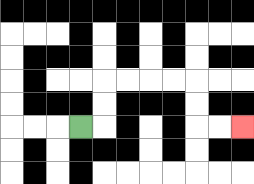{'start': '[3, 5]', 'end': '[10, 5]', 'path_directions': 'R,U,U,R,R,R,R,D,D,R,R', 'path_coordinates': '[[3, 5], [4, 5], [4, 4], [4, 3], [5, 3], [6, 3], [7, 3], [8, 3], [8, 4], [8, 5], [9, 5], [10, 5]]'}